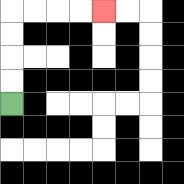{'start': '[0, 4]', 'end': '[4, 0]', 'path_directions': 'U,U,U,U,R,R,R,R', 'path_coordinates': '[[0, 4], [0, 3], [0, 2], [0, 1], [0, 0], [1, 0], [2, 0], [3, 0], [4, 0]]'}